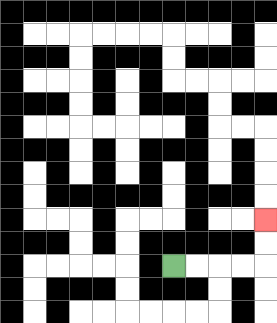{'start': '[7, 11]', 'end': '[11, 9]', 'path_directions': 'R,R,R,R,U,U', 'path_coordinates': '[[7, 11], [8, 11], [9, 11], [10, 11], [11, 11], [11, 10], [11, 9]]'}